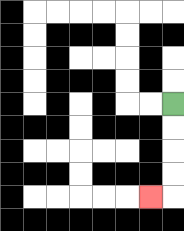{'start': '[7, 4]', 'end': '[6, 8]', 'path_directions': 'D,D,D,D,L', 'path_coordinates': '[[7, 4], [7, 5], [7, 6], [7, 7], [7, 8], [6, 8]]'}